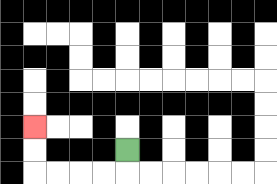{'start': '[5, 6]', 'end': '[1, 5]', 'path_directions': 'D,L,L,L,L,U,U', 'path_coordinates': '[[5, 6], [5, 7], [4, 7], [3, 7], [2, 7], [1, 7], [1, 6], [1, 5]]'}